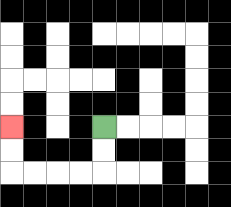{'start': '[4, 5]', 'end': '[0, 5]', 'path_directions': 'D,D,L,L,L,L,U,U', 'path_coordinates': '[[4, 5], [4, 6], [4, 7], [3, 7], [2, 7], [1, 7], [0, 7], [0, 6], [0, 5]]'}